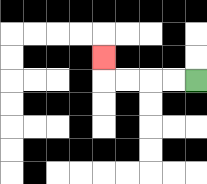{'start': '[8, 3]', 'end': '[4, 2]', 'path_directions': 'L,L,L,L,U', 'path_coordinates': '[[8, 3], [7, 3], [6, 3], [5, 3], [4, 3], [4, 2]]'}